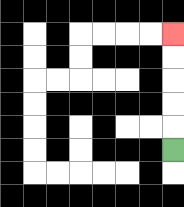{'start': '[7, 6]', 'end': '[7, 1]', 'path_directions': 'U,U,U,U,U', 'path_coordinates': '[[7, 6], [7, 5], [7, 4], [7, 3], [7, 2], [7, 1]]'}